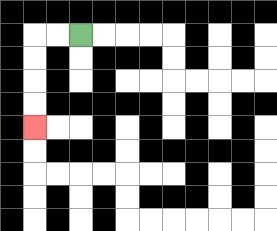{'start': '[3, 1]', 'end': '[1, 5]', 'path_directions': 'L,L,D,D,D,D', 'path_coordinates': '[[3, 1], [2, 1], [1, 1], [1, 2], [1, 3], [1, 4], [1, 5]]'}